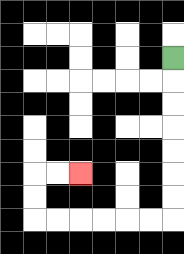{'start': '[7, 2]', 'end': '[3, 7]', 'path_directions': 'D,D,D,D,D,D,D,L,L,L,L,L,L,U,U,R,R', 'path_coordinates': '[[7, 2], [7, 3], [7, 4], [7, 5], [7, 6], [7, 7], [7, 8], [7, 9], [6, 9], [5, 9], [4, 9], [3, 9], [2, 9], [1, 9], [1, 8], [1, 7], [2, 7], [3, 7]]'}